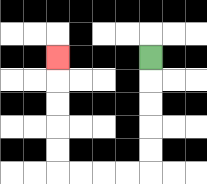{'start': '[6, 2]', 'end': '[2, 2]', 'path_directions': 'D,D,D,D,D,L,L,L,L,U,U,U,U,U', 'path_coordinates': '[[6, 2], [6, 3], [6, 4], [6, 5], [6, 6], [6, 7], [5, 7], [4, 7], [3, 7], [2, 7], [2, 6], [2, 5], [2, 4], [2, 3], [2, 2]]'}